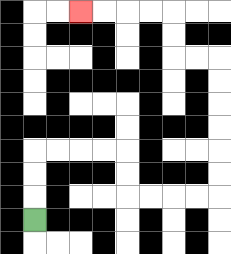{'start': '[1, 9]', 'end': '[3, 0]', 'path_directions': 'U,U,U,R,R,R,R,D,D,R,R,R,R,U,U,U,U,U,U,L,L,U,U,L,L,L,L', 'path_coordinates': '[[1, 9], [1, 8], [1, 7], [1, 6], [2, 6], [3, 6], [4, 6], [5, 6], [5, 7], [5, 8], [6, 8], [7, 8], [8, 8], [9, 8], [9, 7], [9, 6], [9, 5], [9, 4], [9, 3], [9, 2], [8, 2], [7, 2], [7, 1], [7, 0], [6, 0], [5, 0], [4, 0], [3, 0]]'}